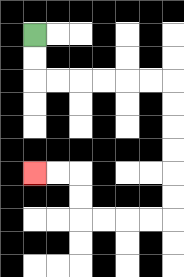{'start': '[1, 1]', 'end': '[1, 7]', 'path_directions': 'D,D,R,R,R,R,R,R,D,D,D,D,D,D,L,L,L,L,U,U,L,L', 'path_coordinates': '[[1, 1], [1, 2], [1, 3], [2, 3], [3, 3], [4, 3], [5, 3], [6, 3], [7, 3], [7, 4], [7, 5], [7, 6], [7, 7], [7, 8], [7, 9], [6, 9], [5, 9], [4, 9], [3, 9], [3, 8], [3, 7], [2, 7], [1, 7]]'}